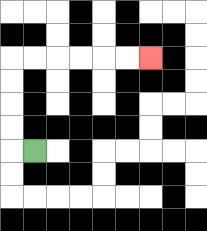{'start': '[1, 6]', 'end': '[6, 2]', 'path_directions': 'L,U,U,U,U,R,R,R,R,R,R', 'path_coordinates': '[[1, 6], [0, 6], [0, 5], [0, 4], [0, 3], [0, 2], [1, 2], [2, 2], [3, 2], [4, 2], [5, 2], [6, 2]]'}